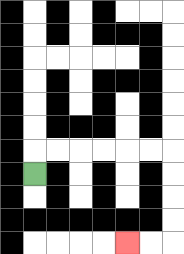{'start': '[1, 7]', 'end': '[5, 10]', 'path_directions': 'U,R,R,R,R,R,R,D,D,D,D,L,L', 'path_coordinates': '[[1, 7], [1, 6], [2, 6], [3, 6], [4, 6], [5, 6], [6, 6], [7, 6], [7, 7], [7, 8], [7, 9], [7, 10], [6, 10], [5, 10]]'}